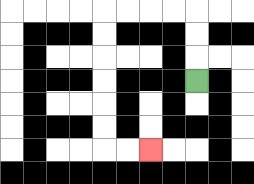{'start': '[8, 3]', 'end': '[6, 6]', 'path_directions': 'U,U,U,L,L,L,L,D,D,D,D,D,D,R,R', 'path_coordinates': '[[8, 3], [8, 2], [8, 1], [8, 0], [7, 0], [6, 0], [5, 0], [4, 0], [4, 1], [4, 2], [4, 3], [4, 4], [4, 5], [4, 6], [5, 6], [6, 6]]'}